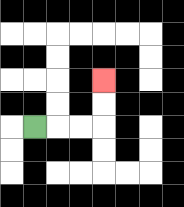{'start': '[1, 5]', 'end': '[4, 3]', 'path_directions': 'R,R,R,U,U', 'path_coordinates': '[[1, 5], [2, 5], [3, 5], [4, 5], [4, 4], [4, 3]]'}